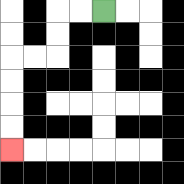{'start': '[4, 0]', 'end': '[0, 6]', 'path_directions': 'L,L,D,D,L,L,D,D,D,D', 'path_coordinates': '[[4, 0], [3, 0], [2, 0], [2, 1], [2, 2], [1, 2], [0, 2], [0, 3], [0, 4], [0, 5], [0, 6]]'}